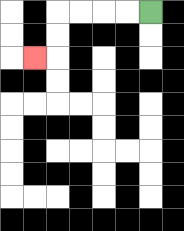{'start': '[6, 0]', 'end': '[1, 2]', 'path_directions': 'L,L,L,L,D,D,L', 'path_coordinates': '[[6, 0], [5, 0], [4, 0], [3, 0], [2, 0], [2, 1], [2, 2], [1, 2]]'}